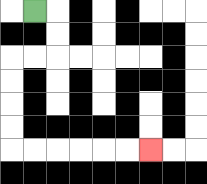{'start': '[1, 0]', 'end': '[6, 6]', 'path_directions': 'R,D,D,L,L,D,D,D,D,R,R,R,R,R,R', 'path_coordinates': '[[1, 0], [2, 0], [2, 1], [2, 2], [1, 2], [0, 2], [0, 3], [0, 4], [0, 5], [0, 6], [1, 6], [2, 6], [3, 6], [4, 6], [5, 6], [6, 6]]'}